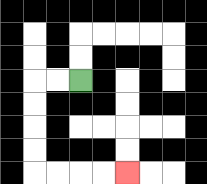{'start': '[3, 3]', 'end': '[5, 7]', 'path_directions': 'L,L,D,D,D,D,R,R,R,R', 'path_coordinates': '[[3, 3], [2, 3], [1, 3], [1, 4], [1, 5], [1, 6], [1, 7], [2, 7], [3, 7], [4, 7], [5, 7]]'}